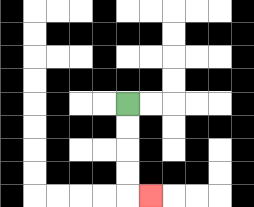{'start': '[5, 4]', 'end': '[6, 8]', 'path_directions': 'D,D,D,D,R', 'path_coordinates': '[[5, 4], [5, 5], [5, 6], [5, 7], [5, 8], [6, 8]]'}